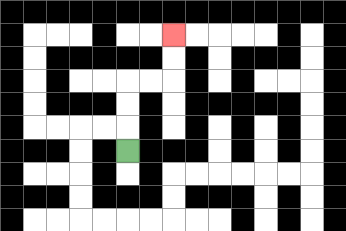{'start': '[5, 6]', 'end': '[7, 1]', 'path_directions': 'U,U,U,R,R,U,U', 'path_coordinates': '[[5, 6], [5, 5], [5, 4], [5, 3], [6, 3], [7, 3], [7, 2], [7, 1]]'}